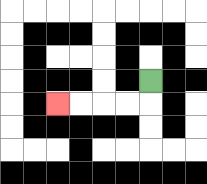{'start': '[6, 3]', 'end': '[2, 4]', 'path_directions': 'D,L,L,L,L', 'path_coordinates': '[[6, 3], [6, 4], [5, 4], [4, 4], [3, 4], [2, 4]]'}